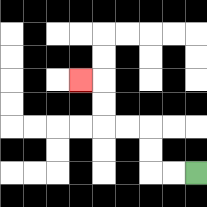{'start': '[8, 7]', 'end': '[3, 3]', 'path_directions': 'L,L,U,U,L,L,U,U,L', 'path_coordinates': '[[8, 7], [7, 7], [6, 7], [6, 6], [6, 5], [5, 5], [4, 5], [4, 4], [4, 3], [3, 3]]'}